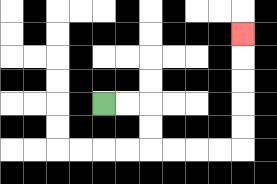{'start': '[4, 4]', 'end': '[10, 1]', 'path_directions': 'R,R,D,D,R,R,R,R,U,U,U,U,U', 'path_coordinates': '[[4, 4], [5, 4], [6, 4], [6, 5], [6, 6], [7, 6], [8, 6], [9, 6], [10, 6], [10, 5], [10, 4], [10, 3], [10, 2], [10, 1]]'}